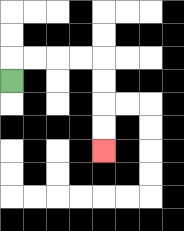{'start': '[0, 3]', 'end': '[4, 6]', 'path_directions': 'U,R,R,R,R,D,D,D,D', 'path_coordinates': '[[0, 3], [0, 2], [1, 2], [2, 2], [3, 2], [4, 2], [4, 3], [4, 4], [4, 5], [4, 6]]'}